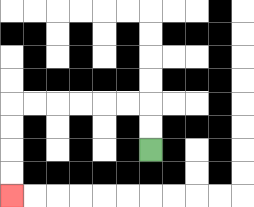{'start': '[6, 6]', 'end': '[0, 8]', 'path_directions': 'U,U,L,L,L,L,L,L,D,D,D,D', 'path_coordinates': '[[6, 6], [6, 5], [6, 4], [5, 4], [4, 4], [3, 4], [2, 4], [1, 4], [0, 4], [0, 5], [0, 6], [0, 7], [0, 8]]'}